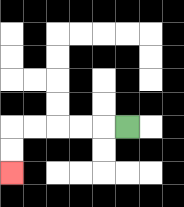{'start': '[5, 5]', 'end': '[0, 7]', 'path_directions': 'L,L,L,L,L,D,D', 'path_coordinates': '[[5, 5], [4, 5], [3, 5], [2, 5], [1, 5], [0, 5], [0, 6], [0, 7]]'}